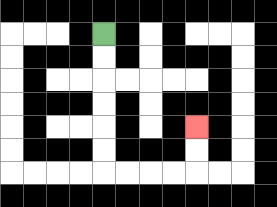{'start': '[4, 1]', 'end': '[8, 5]', 'path_directions': 'D,D,D,D,D,D,R,R,R,R,U,U', 'path_coordinates': '[[4, 1], [4, 2], [4, 3], [4, 4], [4, 5], [4, 6], [4, 7], [5, 7], [6, 7], [7, 7], [8, 7], [8, 6], [8, 5]]'}